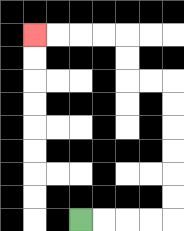{'start': '[3, 9]', 'end': '[1, 1]', 'path_directions': 'R,R,R,R,U,U,U,U,U,U,L,L,U,U,L,L,L,L', 'path_coordinates': '[[3, 9], [4, 9], [5, 9], [6, 9], [7, 9], [7, 8], [7, 7], [7, 6], [7, 5], [7, 4], [7, 3], [6, 3], [5, 3], [5, 2], [5, 1], [4, 1], [3, 1], [2, 1], [1, 1]]'}